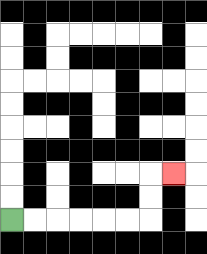{'start': '[0, 9]', 'end': '[7, 7]', 'path_directions': 'R,R,R,R,R,R,U,U,R', 'path_coordinates': '[[0, 9], [1, 9], [2, 9], [3, 9], [4, 9], [5, 9], [6, 9], [6, 8], [6, 7], [7, 7]]'}